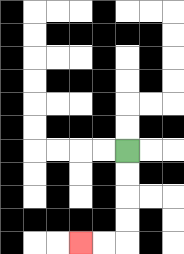{'start': '[5, 6]', 'end': '[3, 10]', 'path_directions': 'D,D,D,D,L,L', 'path_coordinates': '[[5, 6], [5, 7], [5, 8], [5, 9], [5, 10], [4, 10], [3, 10]]'}